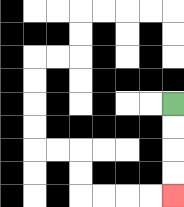{'start': '[7, 4]', 'end': '[7, 8]', 'path_directions': 'D,D,D,D', 'path_coordinates': '[[7, 4], [7, 5], [7, 6], [7, 7], [7, 8]]'}